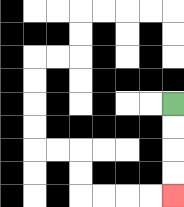{'start': '[7, 4]', 'end': '[7, 8]', 'path_directions': 'D,D,D,D', 'path_coordinates': '[[7, 4], [7, 5], [7, 6], [7, 7], [7, 8]]'}